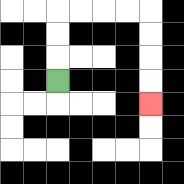{'start': '[2, 3]', 'end': '[6, 4]', 'path_directions': 'U,U,U,R,R,R,R,D,D,D,D', 'path_coordinates': '[[2, 3], [2, 2], [2, 1], [2, 0], [3, 0], [4, 0], [5, 0], [6, 0], [6, 1], [6, 2], [6, 3], [6, 4]]'}